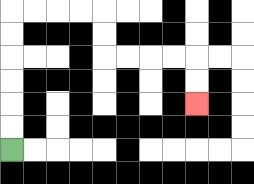{'start': '[0, 6]', 'end': '[8, 4]', 'path_directions': 'U,U,U,U,U,U,R,R,R,R,D,D,R,R,R,R,D,D', 'path_coordinates': '[[0, 6], [0, 5], [0, 4], [0, 3], [0, 2], [0, 1], [0, 0], [1, 0], [2, 0], [3, 0], [4, 0], [4, 1], [4, 2], [5, 2], [6, 2], [7, 2], [8, 2], [8, 3], [8, 4]]'}